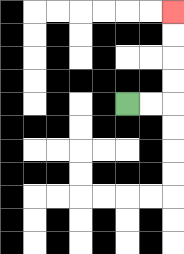{'start': '[5, 4]', 'end': '[7, 0]', 'path_directions': 'R,R,U,U,U,U', 'path_coordinates': '[[5, 4], [6, 4], [7, 4], [7, 3], [7, 2], [7, 1], [7, 0]]'}